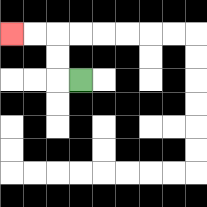{'start': '[3, 3]', 'end': '[0, 1]', 'path_directions': 'L,U,U,L,L', 'path_coordinates': '[[3, 3], [2, 3], [2, 2], [2, 1], [1, 1], [0, 1]]'}